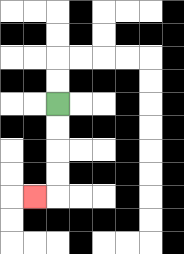{'start': '[2, 4]', 'end': '[1, 8]', 'path_directions': 'D,D,D,D,L', 'path_coordinates': '[[2, 4], [2, 5], [2, 6], [2, 7], [2, 8], [1, 8]]'}